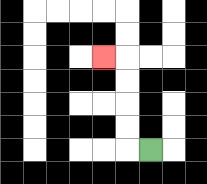{'start': '[6, 6]', 'end': '[4, 2]', 'path_directions': 'L,U,U,U,U,L', 'path_coordinates': '[[6, 6], [5, 6], [5, 5], [5, 4], [5, 3], [5, 2], [4, 2]]'}